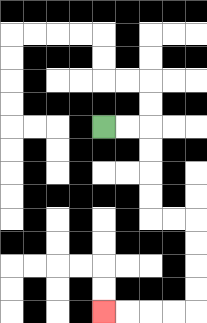{'start': '[4, 5]', 'end': '[4, 13]', 'path_directions': 'R,R,D,D,D,D,R,R,D,D,D,D,L,L,L,L', 'path_coordinates': '[[4, 5], [5, 5], [6, 5], [6, 6], [6, 7], [6, 8], [6, 9], [7, 9], [8, 9], [8, 10], [8, 11], [8, 12], [8, 13], [7, 13], [6, 13], [5, 13], [4, 13]]'}